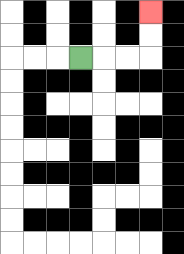{'start': '[3, 2]', 'end': '[6, 0]', 'path_directions': 'R,R,R,U,U', 'path_coordinates': '[[3, 2], [4, 2], [5, 2], [6, 2], [6, 1], [6, 0]]'}